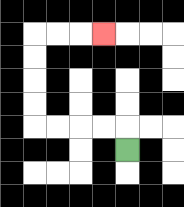{'start': '[5, 6]', 'end': '[4, 1]', 'path_directions': 'U,L,L,L,L,U,U,U,U,R,R,R', 'path_coordinates': '[[5, 6], [5, 5], [4, 5], [3, 5], [2, 5], [1, 5], [1, 4], [1, 3], [1, 2], [1, 1], [2, 1], [3, 1], [4, 1]]'}